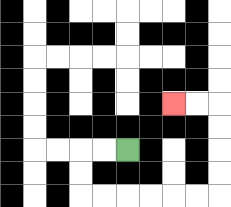{'start': '[5, 6]', 'end': '[7, 4]', 'path_directions': 'L,L,D,D,R,R,R,R,R,R,U,U,U,U,L,L', 'path_coordinates': '[[5, 6], [4, 6], [3, 6], [3, 7], [3, 8], [4, 8], [5, 8], [6, 8], [7, 8], [8, 8], [9, 8], [9, 7], [9, 6], [9, 5], [9, 4], [8, 4], [7, 4]]'}